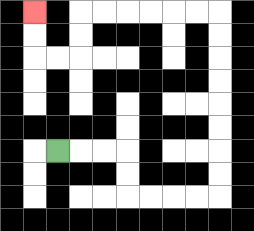{'start': '[2, 6]', 'end': '[1, 0]', 'path_directions': 'R,R,R,D,D,R,R,R,R,U,U,U,U,U,U,U,U,L,L,L,L,L,L,D,D,L,L,U,U', 'path_coordinates': '[[2, 6], [3, 6], [4, 6], [5, 6], [5, 7], [5, 8], [6, 8], [7, 8], [8, 8], [9, 8], [9, 7], [9, 6], [9, 5], [9, 4], [9, 3], [9, 2], [9, 1], [9, 0], [8, 0], [7, 0], [6, 0], [5, 0], [4, 0], [3, 0], [3, 1], [3, 2], [2, 2], [1, 2], [1, 1], [1, 0]]'}